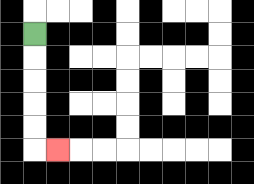{'start': '[1, 1]', 'end': '[2, 6]', 'path_directions': 'D,D,D,D,D,R', 'path_coordinates': '[[1, 1], [1, 2], [1, 3], [1, 4], [1, 5], [1, 6], [2, 6]]'}